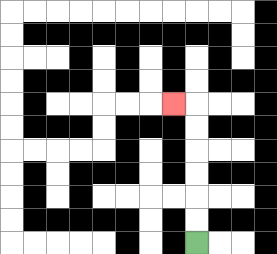{'start': '[8, 10]', 'end': '[7, 4]', 'path_directions': 'U,U,U,U,U,U,L', 'path_coordinates': '[[8, 10], [8, 9], [8, 8], [8, 7], [8, 6], [8, 5], [8, 4], [7, 4]]'}